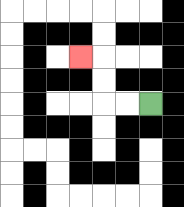{'start': '[6, 4]', 'end': '[3, 2]', 'path_directions': 'L,L,U,U,L', 'path_coordinates': '[[6, 4], [5, 4], [4, 4], [4, 3], [4, 2], [3, 2]]'}